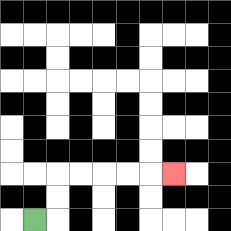{'start': '[1, 9]', 'end': '[7, 7]', 'path_directions': 'R,U,U,R,R,R,R,R', 'path_coordinates': '[[1, 9], [2, 9], [2, 8], [2, 7], [3, 7], [4, 7], [5, 7], [6, 7], [7, 7]]'}